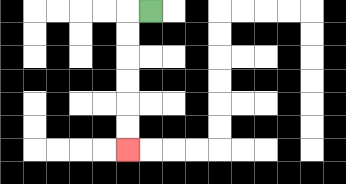{'start': '[6, 0]', 'end': '[5, 6]', 'path_directions': 'L,D,D,D,D,D,D', 'path_coordinates': '[[6, 0], [5, 0], [5, 1], [5, 2], [5, 3], [5, 4], [5, 5], [5, 6]]'}